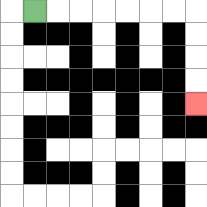{'start': '[1, 0]', 'end': '[8, 4]', 'path_directions': 'R,R,R,R,R,R,R,D,D,D,D', 'path_coordinates': '[[1, 0], [2, 0], [3, 0], [4, 0], [5, 0], [6, 0], [7, 0], [8, 0], [8, 1], [8, 2], [8, 3], [8, 4]]'}